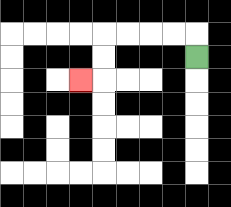{'start': '[8, 2]', 'end': '[3, 3]', 'path_directions': 'U,L,L,L,L,D,D,L', 'path_coordinates': '[[8, 2], [8, 1], [7, 1], [6, 1], [5, 1], [4, 1], [4, 2], [4, 3], [3, 3]]'}